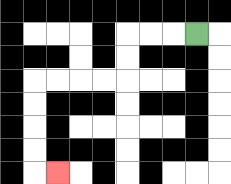{'start': '[8, 1]', 'end': '[2, 7]', 'path_directions': 'L,L,L,D,D,L,L,L,L,D,D,D,D,R', 'path_coordinates': '[[8, 1], [7, 1], [6, 1], [5, 1], [5, 2], [5, 3], [4, 3], [3, 3], [2, 3], [1, 3], [1, 4], [1, 5], [1, 6], [1, 7], [2, 7]]'}